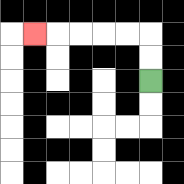{'start': '[6, 3]', 'end': '[1, 1]', 'path_directions': 'U,U,L,L,L,L,L', 'path_coordinates': '[[6, 3], [6, 2], [6, 1], [5, 1], [4, 1], [3, 1], [2, 1], [1, 1]]'}